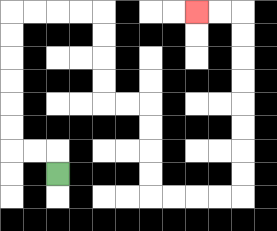{'start': '[2, 7]', 'end': '[8, 0]', 'path_directions': 'U,L,L,U,U,U,U,U,U,R,R,R,R,D,D,D,D,R,R,D,D,D,D,R,R,R,R,U,U,U,U,U,U,U,U,L,L', 'path_coordinates': '[[2, 7], [2, 6], [1, 6], [0, 6], [0, 5], [0, 4], [0, 3], [0, 2], [0, 1], [0, 0], [1, 0], [2, 0], [3, 0], [4, 0], [4, 1], [4, 2], [4, 3], [4, 4], [5, 4], [6, 4], [6, 5], [6, 6], [6, 7], [6, 8], [7, 8], [8, 8], [9, 8], [10, 8], [10, 7], [10, 6], [10, 5], [10, 4], [10, 3], [10, 2], [10, 1], [10, 0], [9, 0], [8, 0]]'}